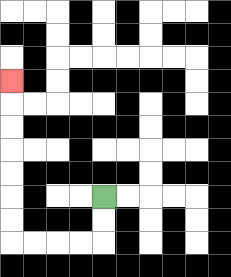{'start': '[4, 8]', 'end': '[0, 3]', 'path_directions': 'D,D,L,L,L,L,U,U,U,U,U,U,U', 'path_coordinates': '[[4, 8], [4, 9], [4, 10], [3, 10], [2, 10], [1, 10], [0, 10], [0, 9], [0, 8], [0, 7], [0, 6], [0, 5], [0, 4], [0, 3]]'}